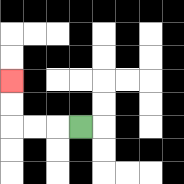{'start': '[3, 5]', 'end': '[0, 3]', 'path_directions': 'L,L,L,U,U', 'path_coordinates': '[[3, 5], [2, 5], [1, 5], [0, 5], [0, 4], [0, 3]]'}